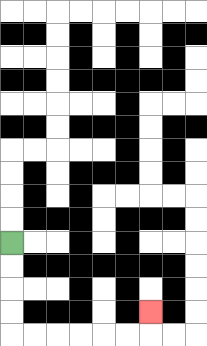{'start': '[0, 10]', 'end': '[6, 13]', 'path_directions': 'D,D,D,D,R,R,R,R,R,R,U', 'path_coordinates': '[[0, 10], [0, 11], [0, 12], [0, 13], [0, 14], [1, 14], [2, 14], [3, 14], [4, 14], [5, 14], [6, 14], [6, 13]]'}